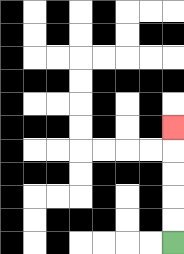{'start': '[7, 10]', 'end': '[7, 5]', 'path_directions': 'U,U,U,U,U', 'path_coordinates': '[[7, 10], [7, 9], [7, 8], [7, 7], [7, 6], [7, 5]]'}